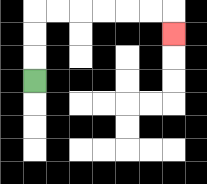{'start': '[1, 3]', 'end': '[7, 1]', 'path_directions': 'U,U,U,R,R,R,R,R,R,D', 'path_coordinates': '[[1, 3], [1, 2], [1, 1], [1, 0], [2, 0], [3, 0], [4, 0], [5, 0], [6, 0], [7, 0], [7, 1]]'}